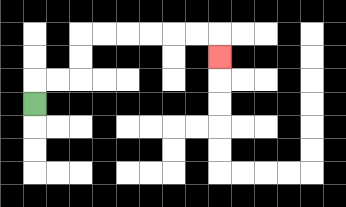{'start': '[1, 4]', 'end': '[9, 2]', 'path_directions': 'U,R,R,U,U,R,R,R,R,R,R,D', 'path_coordinates': '[[1, 4], [1, 3], [2, 3], [3, 3], [3, 2], [3, 1], [4, 1], [5, 1], [6, 1], [7, 1], [8, 1], [9, 1], [9, 2]]'}